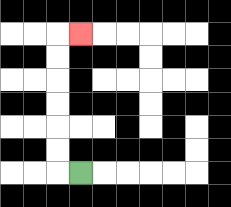{'start': '[3, 7]', 'end': '[3, 1]', 'path_directions': 'L,U,U,U,U,U,U,R', 'path_coordinates': '[[3, 7], [2, 7], [2, 6], [2, 5], [2, 4], [2, 3], [2, 2], [2, 1], [3, 1]]'}